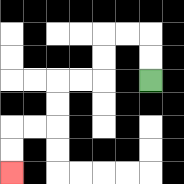{'start': '[6, 3]', 'end': '[0, 7]', 'path_directions': 'U,U,L,L,D,D,L,L,D,D,L,L,D,D', 'path_coordinates': '[[6, 3], [6, 2], [6, 1], [5, 1], [4, 1], [4, 2], [4, 3], [3, 3], [2, 3], [2, 4], [2, 5], [1, 5], [0, 5], [0, 6], [0, 7]]'}